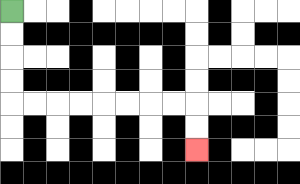{'start': '[0, 0]', 'end': '[8, 6]', 'path_directions': 'D,D,D,D,R,R,R,R,R,R,R,R,D,D', 'path_coordinates': '[[0, 0], [0, 1], [0, 2], [0, 3], [0, 4], [1, 4], [2, 4], [3, 4], [4, 4], [5, 4], [6, 4], [7, 4], [8, 4], [8, 5], [8, 6]]'}